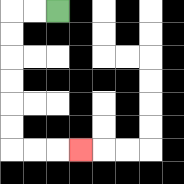{'start': '[2, 0]', 'end': '[3, 6]', 'path_directions': 'L,L,D,D,D,D,D,D,R,R,R', 'path_coordinates': '[[2, 0], [1, 0], [0, 0], [0, 1], [0, 2], [0, 3], [0, 4], [0, 5], [0, 6], [1, 6], [2, 6], [3, 6]]'}